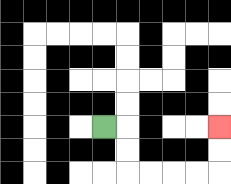{'start': '[4, 5]', 'end': '[9, 5]', 'path_directions': 'R,D,D,R,R,R,R,U,U', 'path_coordinates': '[[4, 5], [5, 5], [5, 6], [5, 7], [6, 7], [7, 7], [8, 7], [9, 7], [9, 6], [9, 5]]'}